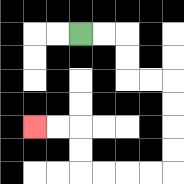{'start': '[3, 1]', 'end': '[1, 5]', 'path_directions': 'R,R,D,D,R,R,D,D,D,D,L,L,L,L,U,U,L,L', 'path_coordinates': '[[3, 1], [4, 1], [5, 1], [5, 2], [5, 3], [6, 3], [7, 3], [7, 4], [7, 5], [7, 6], [7, 7], [6, 7], [5, 7], [4, 7], [3, 7], [3, 6], [3, 5], [2, 5], [1, 5]]'}